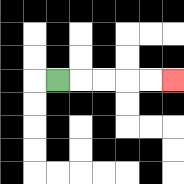{'start': '[2, 3]', 'end': '[7, 3]', 'path_directions': 'R,R,R,R,R', 'path_coordinates': '[[2, 3], [3, 3], [4, 3], [5, 3], [6, 3], [7, 3]]'}